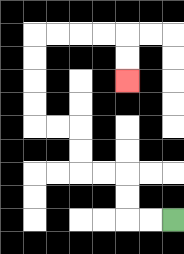{'start': '[7, 9]', 'end': '[5, 3]', 'path_directions': 'L,L,U,U,L,L,U,U,L,L,U,U,U,U,R,R,R,R,D,D', 'path_coordinates': '[[7, 9], [6, 9], [5, 9], [5, 8], [5, 7], [4, 7], [3, 7], [3, 6], [3, 5], [2, 5], [1, 5], [1, 4], [1, 3], [1, 2], [1, 1], [2, 1], [3, 1], [4, 1], [5, 1], [5, 2], [5, 3]]'}